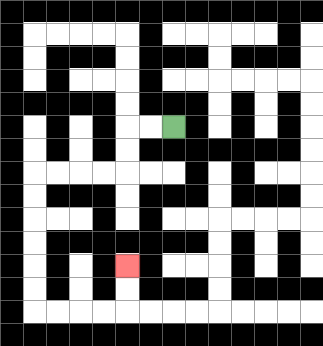{'start': '[7, 5]', 'end': '[5, 11]', 'path_directions': 'L,L,D,D,L,L,L,L,D,D,D,D,D,D,R,R,R,R,U,U', 'path_coordinates': '[[7, 5], [6, 5], [5, 5], [5, 6], [5, 7], [4, 7], [3, 7], [2, 7], [1, 7], [1, 8], [1, 9], [1, 10], [1, 11], [1, 12], [1, 13], [2, 13], [3, 13], [4, 13], [5, 13], [5, 12], [5, 11]]'}